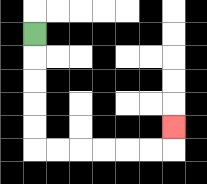{'start': '[1, 1]', 'end': '[7, 5]', 'path_directions': 'D,D,D,D,D,R,R,R,R,R,R,U', 'path_coordinates': '[[1, 1], [1, 2], [1, 3], [1, 4], [1, 5], [1, 6], [2, 6], [3, 6], [4, 6], [5, 6], [6, 6], [7, 6], [7, 5]]'}